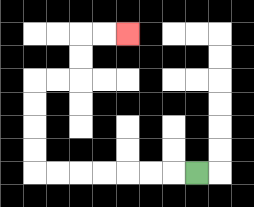{'start': '[8, 7]', 'end': '[5, 1]', 'path_directions': 'L,L,L,L,L,L,L,U,U,U,U,R,R,U,U,R,R', 'path_coordinates': '[[8, 7], [7, 7], [6, 7], [5, 7], [4, 7], [3, 7], [2, 7], [1, 7], [1, 6], [1, 5], [1, 4], [1, 3], [2, 3], [3, 3], [3, 2], [3, 1], [4, 1], [5, 1]]'}